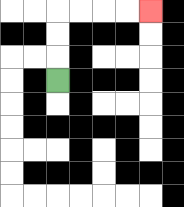{'start': '[2, 3]', 'end': '[6, 0]', 'path_directions': 'U,U,U,R,R,R,R', 'path_coordinates': '[[2, 3], [2, 2], [2, 1], [2, 0], [3, 0], [4, 0], [5, 0], [6, 0]]'}